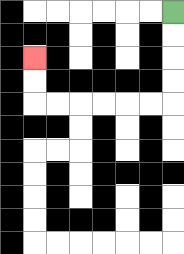{'start': '[7, 0]', 'end': '[1, 2]', 'path_directions': 'D,D,D,D,L,L,L,L,L,L,U,U', 'path_coordinates': '[[7, 0], [7, 1], [7, 2], [7, 3], [7, 4], [6, 4], [5, 4], [4, 4], [3, 4], [2, 4], [1, 4], [1, 3], [1, 2]]'}